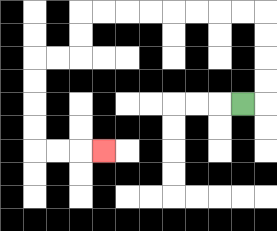{'start': '[10, 4]', 'end': '[4, 6]', 'path_directions': 'R,U,U,U,U,L,L,L,L,L,L,L,L,D,D,L,L,D,D,D,D,R,R,R', 'path_coordinates': '[[10, 4], [11, 4], [11, 3], [11, 2], [11, 1], [11, 0], [10, 0], [9, 0], [8, 0], [7, 0], [6, 0], [5, 0], [4, 0], [3, 0], [3, 1], [3, 2], [2, 2], [1, 2], [1, 3], [1, 4], [1, 5], [1, 6], [2, 6], [3, 6], [4, 6]]'}